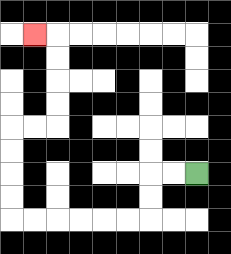{'start': '[8, 7]', 'end': '[1, 1]', 'path_directions': 'L,L,D,D,L,L,L,L,L,L,U,U,U,U,R,R,U,U,U,U,L', 'path_coordinates': '[[8, 7], [7, 7], [6, 7], [6, 8], [6, 9], [5, 9], [4, 9], [3, 9], [2, 9], [1, 9], [0, 9], [0, 8], [0, 7], [0, 6], [0, 5], [1, 5], [2, 5], [2, 4], [2, 3], [2, 2], [2, 1], [1, 1]]'}